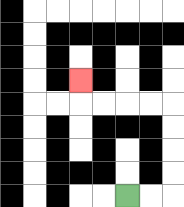{'start': '[5, 8]', 'end': '[3, 3]', 'path_directions': 'R,R,U,U,U,U,L,L,L,L,U', 'path_coordinates': '[[5, 8], [6, 8], [7, 8], [7, 7], [7, 6], [7, 5], [7, 4], [6, 4], [5, 4], [4, 4], [3, 4], [3, 3]]'}